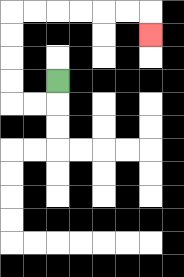{'start': '[2, 3]', 'end': '[6, 1]', 'path_directions': 'D,L,L,U,U,U,U,R,R,R,R,R,R,D', 'path_coordinates': '[[2, 3], [2, 4], [1, 4], [0, 4], [0, 3], [0, 2], [0, 1], [0, 0], [1, 0], [2, 0], [3, 0], [4, 0], [5, 0], [6, 0], [6, 1]]'}